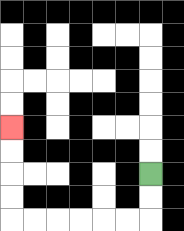{'start': '[6, 7]', 'end': '[0, 5]', 'path_directions': 'D,D,L,L,L,L,L,L,U,U,U,U', 'path_coordinates': '[[6, 7], [6, 8], [6, 9], [5, 9], [4, 9], [3, 9], [2, 9], [1, 9], [0, 9], [0, 8], [0, 7], [0, 6], [0, 5]]'}